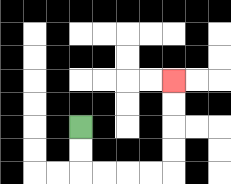{'start': '[3, 5]', 'end': '[7, 3]', 'path_directions': 'D,D,R,R,R,R,U,U,U,U', 'path_coordinates': '[[3, 5], [3, 6], [3, 7], [4, 7], [5, 7], [6, 7], [7, 7], [7, 6], [7, 5], [7, 4], [7, 3]]'}